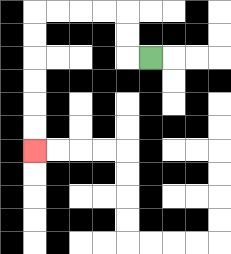{'start': '[6, 2]', 'end': '[1, 6]', 'path_directions': 'L,U,U,L,L,L,L,D,D,D,D,D,D', 'path_coordinates': '[[6, 2], [5, 2], [5, 1], [5, 0], [4, 0], [3, 0], [2, 0], [1, 0], [1, 1], [1, 2], [1, 3], [1, 4], [1, 5], [1, 6]]'}